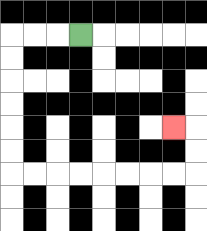{'start': '[3, 1]', 'end': '[7, 5]', 'path_directions': 'L,L,L,D,D,D,D,D,D,R,R,R,R,R,R,R,R,U,U,L', 'path_coordinates': '[[3, 1], [2, 1], [1, 1], [0, 1], [0, 2], [0, 3], [0, 4], [0, 5], [0, 6], [0, 7], [1, 7], [2, 7], [3, 7], [4, 7], [5, 7], [6, 7], [7, 7], [8, 7], [8, 6], [8, 5], [7, 5]]'}